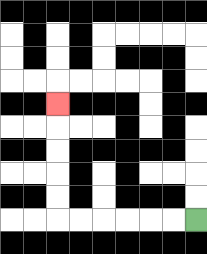{'start': '[8, 9]', 'end': '[2, 4]', 'path_directions': 'L,L,L,L,L,L,U,U,U,U,U', 'path_coordinates': '[[8, 9], [7, 9], [6, 9], [5, 9], [4, 9], [3, 9], [2, 9], [2, 8], [2, 7], [2, 6], [2, 5], [2, 4]]'}